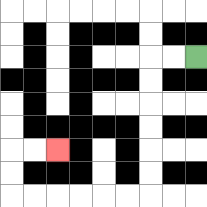{'start': '[8, 2]', 'end': '[2, 6]', 'path_directions': 'L,L,D,D,D,D,D,D,L,L,L,L,L,L,U,U,R,R', 'path_coordinates': '[[8, 2], [7, 2], [6, 2], [6, 3], [6, 4], [6, 5], [6, 6], [6, 7], [6, 8], [5, 8], [4, 8], [3, 8], [2, 8], [1, 8], [0, 8], [0, 7], [0, 6], [1, 6], [2, 6]]'}